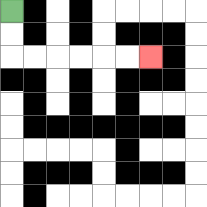{'start': '[0, 0]', 'end': '[6, 2]', 'path_directions': 'D,D,R,R,R,R,R,R', 'path_coordinates': '[[0, 0], [0, 1], [0, 2], [1, 2], [2, 2], [3, 2], [4, 2], [5, 2], [6, 2]]'}